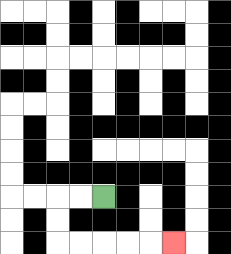{'start': '[4, 8]', 'end': '[7, 10]', 'path_directions': 'L,L,D,D,R,R,R,R,R', 'path_coordinates': '[[4, 8], [3, 8], [2, 8], [2, 9], [2, 10], [3, 10], [4, 10], [5, 10], [6, 10], [7, 10]]'}